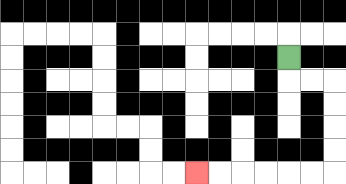{'start': '[12, 2]', 'end': '[8, 7]', 'path_directions': 'D,R,R,D,D,D,D,L,L,L,L,L,L', 'path_coordinates': '[[12, 2], [12, 3], [13, 3], [14, 3], [14, 4], [14, 5], [14, 6], [14, 7], [13, 7], [12, 7], [11, 7], [10, 7], [9, 7], [8, 7]]'}